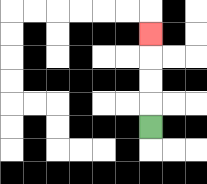{'start': '[6, 5]', 'end': '[6, 1]', 'path_directions': 'U,U,U,U', 'path_coordinates': '[[6, 5], [6, 4], [6, 3], [6, 2], [6, 1]]'}